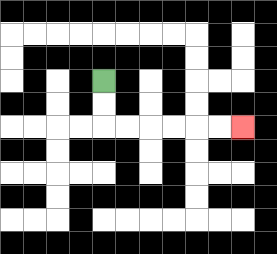{'start': '[4, 3]', 'end': '[10, 5]', 'path_directions': 'D,D,R,R,R,R,R,R', 'path_coordinates': '[[4, 3], [4, 4], [4, 5], [5, 5], [6, 5], [7, 5], [8, 5], [9, 5], [10, 5]]'}